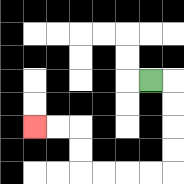{'start': '[6, 3]', 'end': '[1, 5]', 'path_directions': 'R,D,D,D,D,L,L,L,L,U,U,L,L', 'path_coordinates': '[[6, 3], [7, 3], [7, 4], [7, 5], [7, 6], [7, 7], [6, 7], [5, 7], [4, 7], [3, 7], [3, 6], [3, 5], [2, 5], [1, 5]]'}